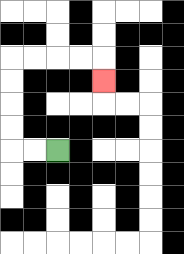{'start': '[2, 6]', 'end': '[4, 3]', 'path_directions': 'L,L,U,U,U,U,R,R,R,R,D', 'path_coordinates': '[[2, 6], [1, 6], [0, 6], [0, 5], [0, 4], [0, 3], [0, 2], [1, 2], [2, 2], [3, 2], [4, 2], [4, 3]]'}